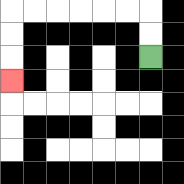{'start': '[6, 2]', 'end': '[0, 3]', 'path_directions': 'U,U,L,L,L,L,L,L,D,D,D', 'path_coordinates': '[[6, 2], [6, 1], [6, 0], [5, 0], [4, 0], [3, 0], [2, 0], [1, 0], [0, 0], [0, 1], [0, 2], [0, 3]]'}